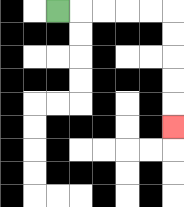{'start': '[2, 0]', 'end': '[7, 5]', 'path_directions': 'R,R,R,R,R,D,D,D,D,D', 'path_coordinates': '[[2, 0], [3, 0], [4, 0], [5, 0], [6, 0], [7, 0], [7, 1], [7, 2], [7, 3], [7, 4], [7, 5]]'}